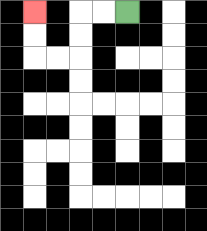{'start': '[5, 0]', 'end': '[1, 0]', 'path_directions': 'L,L,D,D,L,L,U,U', 'path_coordinates': '[[5, 0], [4, 0], [3, 0], [3, 1], [3, 2], [2, 2], [1, 2], [1, 1], [1, 0]]'}